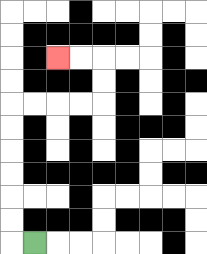{'start': '[1, 10]', 'end': '[2, 2]', 'path_directions': 'L,U,U,U,U,U,U,R,R,R,R,U,U,L,L', 'path_coordinates': '[[1, 10], [0, 10], [0, 9], [0, 8], [0, 7], [0, 6], [0, 5], [0, 4], [1, 4], [2, 4], [3, 4], [4, 4], [4, 3], [4, 2], [3, 2], [2, 2]]'}